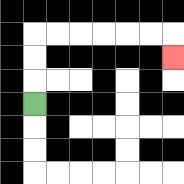{'start': '[1, 4]', 'end': '[7, 2]', 'path_directions': 'U,U,U,R,R,R,R,R,R,D', 'path_coordinates': '[[1, 4], [1, 3], [1, 2], [1, 1], [2, 1], [3, 1], [4, 1], [5, 1], [6, 1], [7, 1], [7, 2]]'}